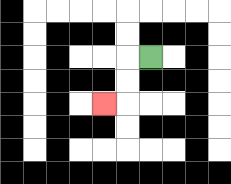{'start': '[6, 2]', 'end': '[4, 4]', 'path_directions': 'L,D,D,L', 'path_coordinates': '[[6, 2], [5, 2], [5, 3], [5, 4], [4, 4]]'}